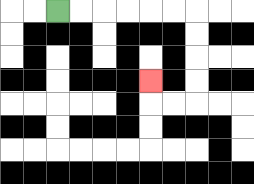{'start': '[2, 0]', 'end': '[6, 3]', 'path_directions': 'R,R,R,R,R,R,D,D,D,D,L,L,U', 'path_coordinates': '[[2, 0], [3, 0], [4, 0], [5, 0], [6, 0], [7, 0], [8, 0], [8, 1], [8, 2], [8, 3], [8, 4], [7, 4], [6, 4], [6, 3]]'}